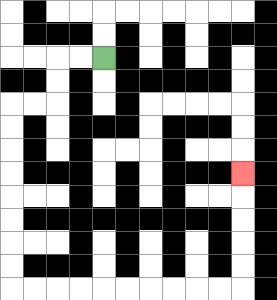{'start': '[4, 2]', 'end': '[10, 7]', 'path_directions': 'L,L,D,D,L,L,D,D,D,D,D,D,D,D,R,R,R,R,R,R,R,R,R,R,U,U,U,U,U', 'path_coordinates': '[[4, 2], [3, 2], [2, 2], [2, 3], [2, 4], [1, 4], [0, 4], [0, 5], [0, 6], [0, 7], [0, 8], [0, 9], [0, 10], [0, 11], [0, 12], [1, 12], [2, 12], [3, 12], [4, 12], [5, 12], [6, 12], [7, 12], [8, 12], [9, 12], [10, 12], [10, 11], [10, 10], [10, 9], [10, 8], [10, 7]]'}